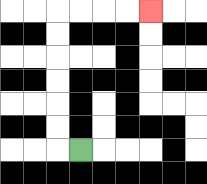{'start': '[3, 6]', 'end': '[6, 0]', 'path_directions': 'L,U,U,U,U,U,U,R,R,R,R', 'path_coordinates': '[[3, 6], [2, 6], [2, 5], [2, 4], [2, 3], [2, 2], [2, 1], [2, 0], [3, 0], [4, 0], [5, 0], [6, 0]]'}